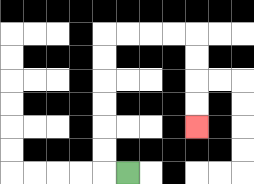{'start': '[5, 7]', 'end': '[8, 5]', 'path_directions': 'L,U,U,U,U,U,U,R,R,R,R,D,D,D,D', 'path_coordinates': '[[5, 7], [4, 7], [4, 6], [4, 5], [4, 4], [4, 3], [4, 2], [4, 1], [5, 1], [6, 1], [7, 1], [8, 1], [8, 2], [8, 3], [8, 4], [8, 5]]'}